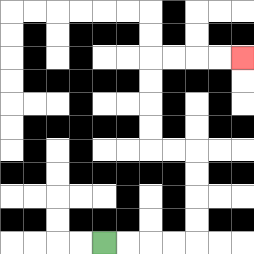{'start': '[4, 10]', 'end': '[10, 2]', 'path_directions': 'R,R,R,R,U,U,U,U,L,L,U,U,U,U,R,R,R,R', 'path_coordinates': '[[4, 10], [5, 10], [6, 10], [7, 10], [8, 10], [8, 9], [8, 8], [8, 7], [8, 6], [7, 6], [6, 6], [6, 5], [6, 4], [6, 3], [6, 2], [7, 2], [8, 2], [9, 2], [10, 2]]'}